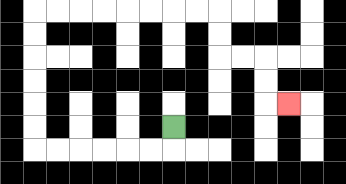{'start': '[7, 5]', 'end': '[12, 4]', 'path_directions': 'D,L,L,L,L,L,L,U,U,U,U,U,U,R,R,R,R,R,R,R,R,D,D,R,R,D,D,R', 'path_coordinates': '[[7, 5], [7, 6], [6, 6], [5, 6], [4, 6], [3, 6], [2, 6], [1, 6], [1, 5], [1, 4], [1, 3], [1, 2], [1, 1], [1, 0], [2, 0], [3, 0], [4, 0], [5, 0], [6, 0], [7, 0], [8, 0], [9, 0], [9, 1], [9, 2], [10, 2], [11, 2], [11, 3], [11, 4], [12, 4]]'}